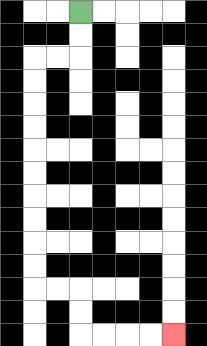{'start': '[3, 0]', 'end': '[7, 14]', 'path_directions': 'D,D,L,L,D,D,D,D,D,D,D,D,D,D,R,R,D,D,R,R,R,R', 'path_coordinates': '[[3, 0], [3, 1], [3, 2], [2, 2], [1, 2], [1, 3], [1, 4], [1, 5], [1, 6], [1, 7], [1, 8], [1, 9], [1, 10], [1, 11], [1, 12], [2, 12], [3, 12], [3, 13], [3, 14], [4, 14], [5, 14], [6, 14], [7, 14]]'}